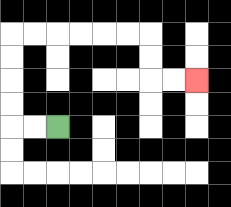{'start': '[2, 5]', 'end': '[8, 3]', 'path_directions': 'L,L,U,U,U,U,R,R,R,R,R,R,D,D,R,R', 'path_coordinates': '[[2, 5], [1, 5], [0, 5], [0, 4], [0, 3], [0, 2], [0, 1], [1, 1], [2, 1], [3, 1], [4, 1], [5, 1], [6, 1], [6, 2], [6, 3], [7, 3], [8, 3]]'}